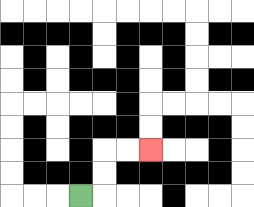{'start': '[3, 8]', 'end': '[6, 6]', 'path_directions': 'R,U,U,R,R', 'path_coordinates': '[[3, 8], [4, 8], [4, 7], [4, 6], [5, 6], [6, 6]]'}